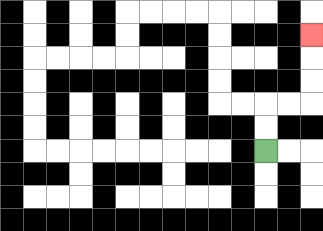{'start': '[11, 6]', 'end': '[13, 1]', 'path_directions': 'U,U,R,R,U,U,U', 'path_coordinates': '[[11, 6], [11, 5], [11, 4], [12, 4], [13, 4], [13, 3], [13, 2], [13, 1]]'}